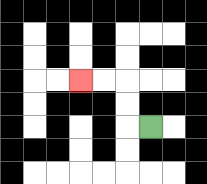{'start': '[6, 5]', 'end': '[3, 3]', 'path_directions': 'L,U,U,L,L', 'path_coordinates': '[[6, 5], [5, 5], [5, 4], [5, 3], [4, 3], [3, 3]]'}